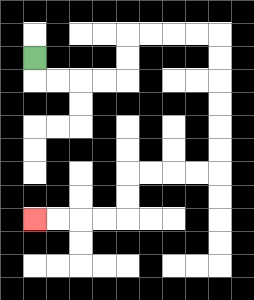{'start': '[1, 2]', 'end': '[1, 9]', 'path_directions': 'D,R,R,R,R,U,U,R,R,R,R,D,D,D,D,D,D,L,L,L,L,D,D,L,L,L,L', 'path_coordinates': '[[1, 2], [1, 3], [2, 3], [3, 3], [4, 3], [5, 3], [5, 2], [5, 1], [6, 1], [7, 1], [8, 1], [9, 1], [9, 2], [9, 3], [9, 4], [9, 5], [9, 6], [9, 7], [8, 7], [7, 7], [6, 7], [5, 7], [5, 8], [5, 9], [4, 9], [3, 9], [2, 9], [1, 9]]'}